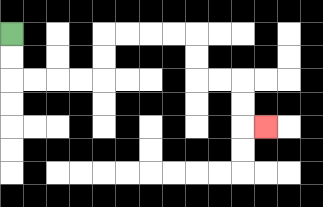{'start': '[0, 1]', 'end': '[11, 5]', 'path_directions': 'D,D,R,R,R,R,U,U,R,R,R,R,D,D,R,R,D,D,R', 'path_coordinates': '[[0, 1], [0, 2], [0, 3], [1, 3], [2, 3], [3, 3], [4, 3], [4, 2], [4, 1], [5, 1], [6, 1], [7, 1], [8, 1], [8, 2], [8, 3], [9, 3], [10, 3], [10, 4], [10, 5], [11, 5]]'}